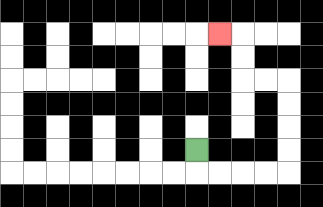{'start': '[8, 6]', 'end': '[9, 1]', 'path_directions': 'D,R,R,R,R,U,U,U,U,L,L,U,U,L', 'path_coordinates': '[[8, 6], [8, 7], [9, 7], [10, 7], [11, 7], [12, 7], [12, 6], [12, 5], [12, 4], [12, 3], [11, 3], [10, 3], [10, 2], [10, 1], [9, 1]]'}